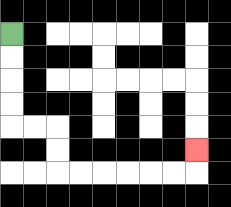{'start': '[0, 1]', 'end': '[8, 6]', 'path_directions': 'D,D,D,D,R,R,D,D,R,R,R,R,R,R,U', 'path_coordinates': '[[0, 1], [0, 2], [0, 3], [0, 4], [0, 5], [1, 5], [2, 5], [2, 6], [2, 7], [3, 7], [4, 7], [5, 7], [6, 7], [7, 7], [8, 7], [8, 6]]'}